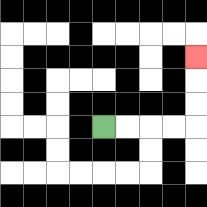{'start': '[4, 5]', 'end': '[8, 2]', 'path_directions': 'R,R,R,R,U,U,U', 'path_coordinates': '[[4, 5], [5, 5], [6, 5], [7, 5], [8, 5], [8, 4], [8, 3], [8, 2]]'}